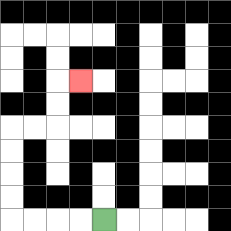{'start': '[4, 9]', 'end': '[3, 3]', 'path_directions': 'L,L,L,L,U,U,U,U,R,R,U,U,R', 'path_coordinates': '[[4, 9], [3, 9], [2, 9], [1, 9], [0, 9], [0, 8], [0, 7], [0, 6], [0, 5], [1, 5], [2, 5], [2, 4], [2, 3], [3, 3]]'}